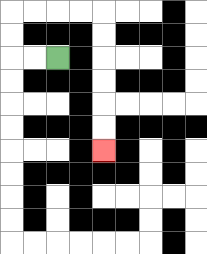{'start': '[2, 2]', 'end': '[4, 6]', 'path_directions': 'L,L,U,U,R,R,R,R,D,D,D,D,D,D', 'path_coordinates': '[[2, 2], [1, 2], [0, 2], [0, 1], [0, 0], [1, 0], [2, 0], [3, 0], [4, 0], [4, 1], [4, 2], [4, 3], [4, 4], [4, 5], [4, 6]]'}